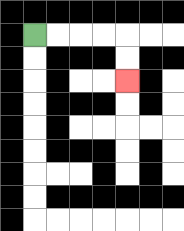{'start': '[1, 1]', 'end': '[5, 3]', 'path_directions': 'R,R,R,R,D,D', 'path_coordinates': '[[1, 1], [2, 1], [3, 1], [4, 1], [5, 1], [5, 2], [5, 3]]'}